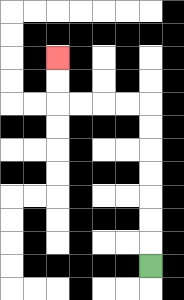{'start': '[6, 11]', 'end': '[2, 2]', 'path_directions': 'U,U,U,U,U,U,U,L,L,L,L,U,U', 'path_coordinates': '[[6, 11], [6, 10], [6, 9], [6, 8], [6, 7], [6, 6], [6, 5], [6, 4], [5, 4], [4, 4], [3, 4], [2, 4], [2, 3], [2, 2]]'}